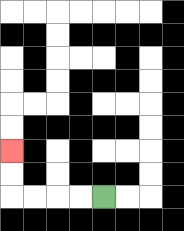{'start': '[4, 8]', 'end': '[0, 6]', 'path_directions': 'L,L,L,L,U,U', 'path_coordinates': '[[4, 8], [3, 8], [2, 8], [1, 8], [0, 8], [0, 7], [0, 6]]'}